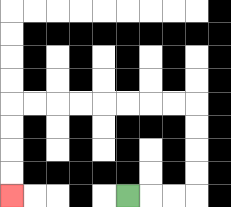{'start': '[5, 8]', 'end': '[0, 8]', 'path_directions': 'R,R,R,U,U,U,U,L,L,L,L,L,L,L,L,D,D,D,D', 'path_coordinates': '[[5, 8], [6, 8], [7, 8], [8, 8], [8, 7], [8, 6], [8, 5], [8, 4], [7, 4], [6, 4], [5, 4], [4, 4], [3, 4], [2, 4], [1, 4], [0, 4], [0, 5], [0, 6], [0, 7], [0, 8]]'}